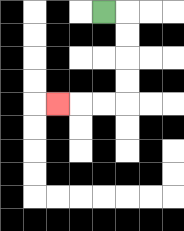{'start': '[4, 0]', 'end': '[2, 4]', 'path_directions': 'R,D,D,D,D,L,L,L', 'path_coordinates': '[[4, 0], [5, 0], [5, 1], [5, 2], [5, 3], [5, 4], [4, 4], [3, 4], [2, 4]]'}